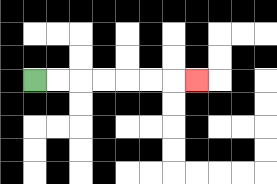{'start': '[1, 3]', 'end': '[8, 3]', 'path_directions': 'R,R,R,R,R,R,R', 'path_coordinates': '[[1, 3], [2, 3], [3, 3], [4, 3], [5, 3], [6, 3], [7, 3], [8, 3]]'}